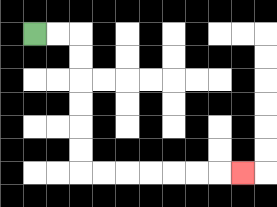{'start': '[1, 1]', 'end': '[10, 7]', 'path_directions': 'R,R,D,D,D,D,D,D,R,R,R,R,R,R,R', 'path_coordinates': '[[1, 1], [2, 1], [3, 1], [3, 2], [3, 3], [3, 4], [3, 5], [3, 6], [3, 7], [4, 7], [5, 7], [6, 7], [7, 7], [8, 7], [9, 7], [10, 7]]'}